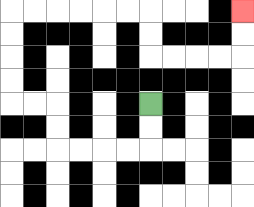{'start': '[6, 4]', 'end': '[10, 0]', 'path_directions': 'D,D,L,L,L,L,U,U,L,L,U,U,U,U,R,R,R,R,R,R,D,D,R,R,R,R,U,U', 'path_coordinates': '[[6, 4], [6, 5], [6, 6], [5, 6], [4, 6], [3, 6], [2, 6], [2, 5], [2, 4], [1, 4], [0, 4], [0, 3], [0, 2], [0, 1], [0, 0], [1, 0], [2, 0], [3, 0], [4, 0], [5, 0], [6, 0], [6, 1], [6, 2], [7, 2], [8, 2], [9, 2], [10, 2], [10, 1], [10, 0]]'}